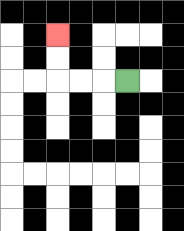{'start': '[5, 3]', 'end': '[2, 1]', 'path_directions': 'L,L,L,U,U', 'path_coordinates': '[[5, 3], [4, 3], [3, 3], [2, 3], [2, 2], [2, 1]]'}